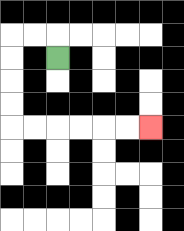{'start': '[2, 2]', 'end': '[6, 5]', 'path_directions': 'U,L,L,D,D,D,D,R,R,R,R,R,R', 'path_coordinates': '[[2, 2], [2, 1], [1, 1], [0, 1], [0, 2], [0, 3], [0, 4], [0, 5], [1, 5], [2, 5], [3, 5], [4, 5], [5, 5], [6, 5]]'}